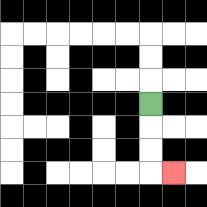{'start': '[6, 4]', 'end': '[7, 7]', 'path_directions': 'D,D,D,R', 'path_coordinates': '[[6, 4], [6, 5], [6, 6], [6, 7], [7, 7]]'}